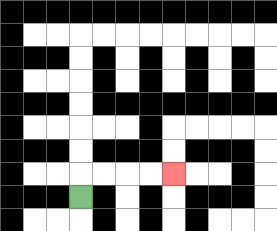{'start': '[3, 8]', 'end': '[7, 7]', 'path_directions': 'U,R,R,R,R', 'path_coordinates': '[[3, 8], [3, 7], [4, 7], [5, 7], [6, 7], [7, 7]]'}